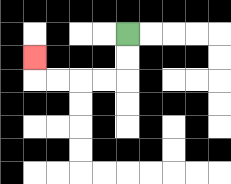{'start': '[5, 1]', 'end': '[1, 2]', 'path_directions': 'D,D,L,L,L,L,U', 'path_coordinates': '[[5, 1], [5, 2], [5, 3], [4, 3], [3, 3], [2, 3], [1, 3], [1, 2]]'}